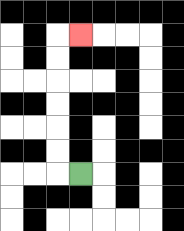{'start': '[3, 7]', 'end': '[3, 1]', 'path_directions': 'L,U,U,U,U,U,U,R', 'path_coordinates': '[[3, 7], [2, 7], [2, 6], [2, 5], [2, 4], [2, 3], [2, 2], [2, 1], [3, 1]]'}